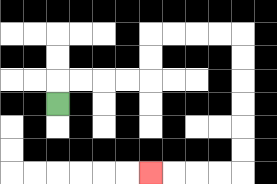{'start': '[2, 4]', 'end': '[6, 7]', 'path_directions': 'U,R,R,R,R,U,U,R,R,R,R,D,D,D,D,D,D,L,L,L,L', 'path_coordinates': '[[2, 4], [2, 3], [3, 3], [4, 3], [5, 3], [6, 3], [6, 2], [6, 1], [7, 1], [8, 1], [9, 1], [10, 1], [10, 2], [10, 3], [10, 4], [10, 5], [10, 6], [10, 7], [9, 7], [8, 7], [7, 7], [6, 7]]'}